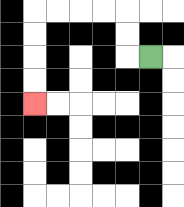{'start': '[6, 2]', 'end': '[1, 4]', 'path_directions': 'L,U,U,L,L,L,L,D,D,D,D', 'path_coordinates': '[[6, 2], [5, 2], [5, 1], [5, 0], [4, 0], [3, 0], [2, 0], [1, 0], [1, 1], [1, 2], [1, 3], [1, 4]]'}